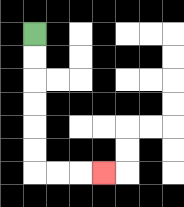{'start': '[1, 1]', 'end': '[4, 7]', 'path_directions': 'D,D,D,D,D,D,R,R,R', 'path_coordinates': '[[1, 1], [1, 2], [1, 3], [1, 4], [1, 5], [1, 6], [1, 7], [2, 7], [3, 7], [4, 7]]'}